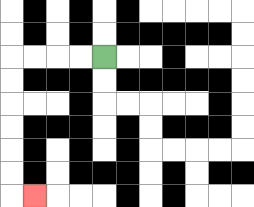{'start': '[4, 2]', 'end': '[1, 8]', 'path_directions': 'L,L,L,L,D,D,D,D,D,D,R', 'path_coordinates': '[[4, 2], [3, 2], [2, 2], [1, 2], [0, 2], [0, 3], [0, 4], [0, 5], [0, 6], [0, 7], [0, 8], [1, 8]]'}